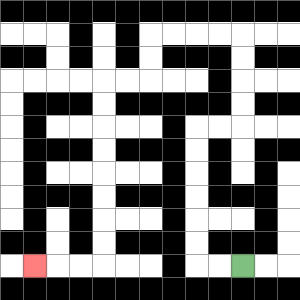{'start': '[10, 11]', 'end': '[1, 11]', 'path_directions': 'L,L,U,U,U,U,U,U,R,R,U,U,U,U,L,L,L,L,D,D,L,L,D,D,D,D,D,D,D,D,L,L,L', 'path_coordinates': '[[10, 11], [9, 11], [8, 11], [8, 10], [8, 9], [8, 8], [8, 7], [8, 6], [8, 5], [9, 5], [10, 5], [10, 4], [10, 3], [10, 2], [10, 1], [9, 1], [8, 1], [7, 1], [6, 1], [6, 2], [6, 3], [5, 3], [4, 3], [4, 4], [4, 5], [4, 6], [4, 7], [4, 8], [4, 9], [4, 10], [4, 11], [3, 11], [2, 11], [1, 11]]'}